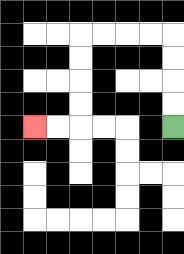{'start': '[7, 5]', 'end': '[1, 5]', 'path_directions': 'U,U,U,U,L,L,L,L,D,D,D,D,L,L', 'path_coordinates': '[[7, 5], [7, 4], [7, 3], [7, 2], [7, 1], [6, 1], [5, 1], [4, 1], [3, 1], [3, 2], [3, 3], [3, 4], [3, 5], [2, 5], [1, 5]]'}